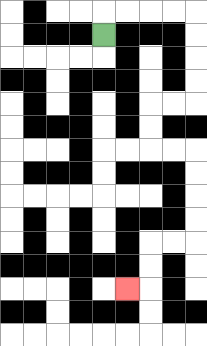{'start': '[4, 1]', 'end': '[5, 12]', 'path_directions': 'U,R,R,R,R,D,D,D,D,L,L,D,D,R,R,D,D,D,D,L,L,D,D,L', 'path_coordinates': '[[4, 1], [4, 0], [5, 0], [6, 0], [7, 0], [8, 0], [8, 1], [8, 2], [8, 3], [8, 4], [7, 4], [6, 4], [6, 5], [6, 6], [7, 6], [8, 6], [8, 7], [8, 8], [8, 9], [8, 10], [7, 10], [6, 10], [6, 11], [6, 12], [5, 12]]'}